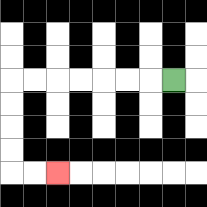{'start': '[7, 3]', 'end': '[2, 7]', 'path_directions': 'L,L,L,L,L,L,L,D,D,D,D,R,R', 'path_coordinates': '[[7, 3], [6, 3], [5, 3], [4, 3], [3, 3], [2, 3], [1, 3], [0, 3], [0, 4], [0, 5], [0, 6], [0, 7], [1, 7], [2, 7]]'}